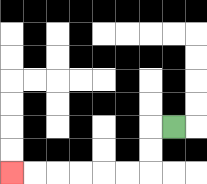{'start': '[7, 5]', 'end': '[0, 7]', 'path_directions': 'L,D,D,L,L,L,L,L,L', 'path_coordinates': '[[7, 5], [6, 5], [6, 6], [6, 7], [5, 7], [4, 7], [3, 7], [2, 7], [1, 7], [0, 7]]'}